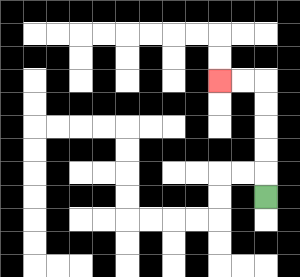{'start': '[11, 8]', 'end': '[9, 3]', 'path_directions': 'U,U,U,U,U,L,L', 'path_coordinates': '[[11, 8], [11, 7], [11, 6], [11, 5], [11, 4], [11, 3], [10, 3], [9, 3]]'}